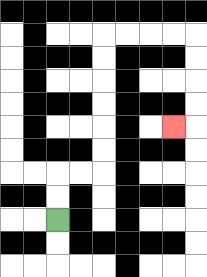{'start': '[2, 9]', 'end': '[7, 5]', 'path_directions': 'U,U,R,R,U,U,U,U,U,U,R,R,R,R,D,D,D,D,L', 'path_coordinates': '[[2, 9], [2, 8], [2, 7], [3, 7], [4, 7], [4, 6], [4, 5], [4, 4], [4, 3], [4, 2], [4, 1], [5, 1], [6, 1], [7, 1], [8, 1], [8, 2], [8, 3], [8, 4], [8, 5], [7, 5]]'}